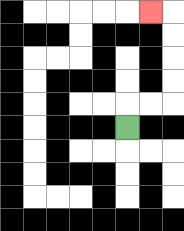{'start': '[5, 5]', 'end': '[6, 0]', 'path_directions': 'U,R,R,U,U,U,U,L', 'path_coordinates': '[[5, 5], [5, 4], [6, 4], [7, 4], [7, 3], [7, 2], [7, 1], [7, 0], [6, 0]]'}